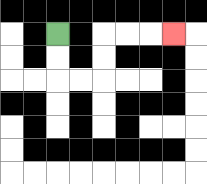{'start': '[2, 1]', 'end': '[7, 1]', 'path_directions': 'D,D,R,R,U,U,R,R,R', 'path_coordinates': '[[2, 1], [2, 2], [2, 3], [3, 3], [4, 3], [4, 2], [4, 1], [5, 1], [6, 1], [7, 1]]'}